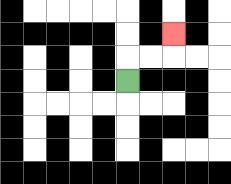{'start': '[5, 3]', 'end': '[7, 1]', 'path_directions': 'U,R,R,U', 'path_coordinates': '[[5, 3], [5, 2], [6, 2], [7, 2], [7, 1]]'}